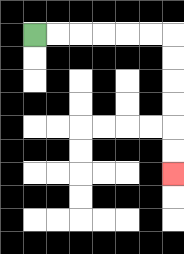{'start': '[1, 1]', 'end': '[7, 7]', 'path_directions': 'R,R,R,R,R,R,D,D,D,D,D,D', 'path_coordinates': '[[1, 1], [2, 1], [3, 1], [4, 1], [5, 1], [6, 1], [7, 1], [7, 2], [7, 3], [7, 4], [7, 5], [7, 6], [7, 7]]'}